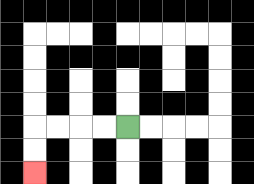{'start': '[5, 5]', 'end': '[1, 7]', 'path_directions': 'L,L,L,L,D,D', 'path_coordinates': '[[5, 5], [4, 5], [3, 5], [2, 5], [1, 5], [1, 6], [1, 7]]'}